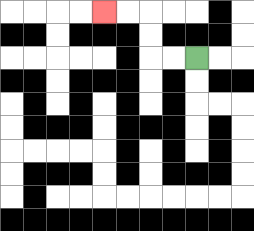{'start': '[8, 2]', 'end': '[4, 0]', 'path_directions': 'L,L,U,U,L,L', 'path_coordinates': '[[8, 2], [7, 2], [6, 2], [6, 1], [6, 0], [5, 0], [4, 0]]'}